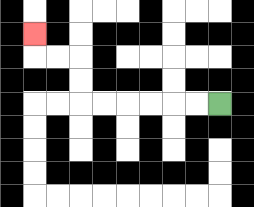{'start': '[9, 4]', 'end': '[1, 1]', 'path_directions': 'L,L,L,L,L,L,U,U,L,L,U', 'path_coordinates': '[[9, 4], [8, 4], [7, 4], [6, 4], [5, 4], [4, 4], [3, 4], [3, 3], [3, 2], [2, 2], [1, 2], [1, 1]]'}